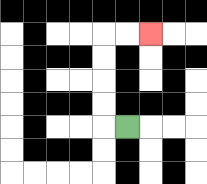{'start': '[5, 5]', 'end': '[6, 1]', 'path_directions': 'L,U,U,U,U,R,R', 'path_coordinates': '[[5, 5], [4, 5], [4, 4], [4, 3], [4, 2], [4, 1], [5, 1], [6, 1]]'}